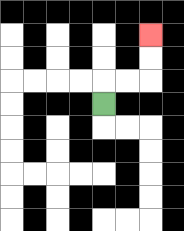{'start': '[4, 4]', 'end': '[6, 1]', 'path_directions': 'U,R,R,U,U', 'path_coordinates': '[[4, 4], [4, 3], [5, 3], [6, 3], [6, 2], [6, 1]]'}